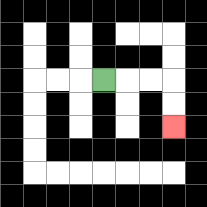{'start': '[4, 3]', 'end': '[7, 5]', 'path_directions': 'R,R,R,D,D', 'path_coordinates': '[[4, 3], [5, 3], [6, 3], [7, 3], [7, 4], [7, 5]]'}